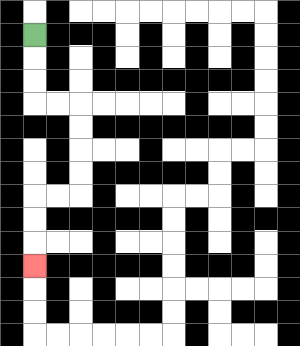{'start': '[1, 1]', 'end': '[1, 11]', 'path_directions': 'D,D,D,R,R,D,D,D,D,L,L,D,D,D', 'path_coordinates': '[[1, 1], [1, 2], [1, 3], [1, 4], [2, 4], [3, 4], [3, 5], [3, 6], [3, 7], [3, 8], [2, 8], [1, 8], [1, 9], [1, 10], [1, 11]]'}